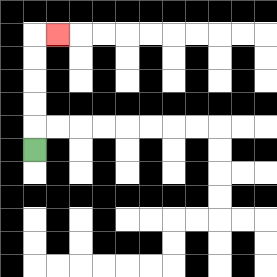{'start': '[1, 6]', 'end': '[2, 1]', 'path_directions': 'U,U,U,U,U,R', 'path_coordinates': '[[1, 6], [1, 5], [1, 4], [1, 3], [1, 2], [1, 1], [2, 1]]'}